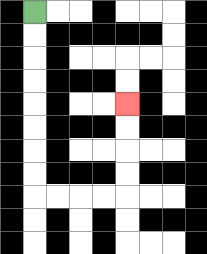{'start': '[1, 0]', 'end': '[5, 4]', 'path_directions': 'D,D,D,D,D,D,D,D,R,R,R,R,U,U,U,U', 'path_coordinates': '[[1, 0], [1, 1], [1, 2], [1, 3], [1, 4], [1, 5], [1, 6], [1, 7], [1, 8], [2, 8], [3, 8], [4, 8], [5, 8], [5, 7], [5, 6], [5, 5], [5, 4]]'}